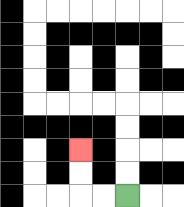{'start': '[5, 8]', 'end': '[3, 6]', 'path_directions': 'L,L,U,U', 'path_coordinates': '[[5, 8], [4, 8], [3, 8], [3, 7], [3, 6]]'}